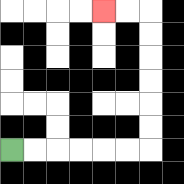{'start': '[0, 6]', 'end': '[4, 0]', 'path_directions': 'R,R,R,R,R,R,U,U,U,U,U,U,L,L', 'path_coordinates': '[[0, 6], [1, 6], [2, 6], [3, 6], [4, 6], [5, 6], [6, 6], [6, 5], [6, 4], [6, 3], [6, 2], [6, 1], [6, 0], [5, 0], [4, 0]]'}